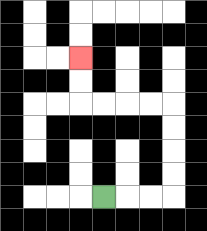{'start': '[4, 8]', 'end': '[3, 2]', 'path_directions': 'R,R,R,U,U,U,U,L,L,L,L,U,U', 'path_coordinates': '[[4, 8], [5, 8], [6, 8], [7, 8], [7, 7], [7, 6], [7, 5], [7, 4], [6, 4], [5, 4], [4, 4], [3, 4], [3, 3], [3, 2]]'}